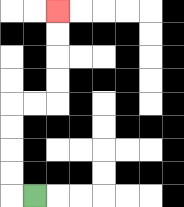{'start': '[1, 8]', 'end': '[2, 0]', 'path_directions': 'L,U,U,U,U,R,R,U,U,U,U', 'path_coordinates': '[[1, 8], [0, 8], [0, 7], [0, 6], [0, 5], [0, 4], [1, 4], [2, 4], [2, 3], [2, 2], [2, 1], [2, 0]]'}